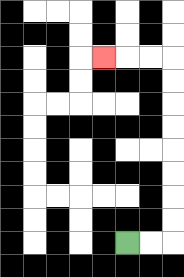{'start': '[5, 10]', 'end': '[4, 2]', 'path_directions': 'R,R,U,U,U,U,U,U,U,U,L,L,L', 'path_coordinates': '[[5, 10], [6, 10], [7, 10], [7, 9], [7, 8], [7, 7], [7, 6], [7, 5], [7, 4], [7, 3], [7, 2], [6, 2], [5, 2], [4, 2]]'}